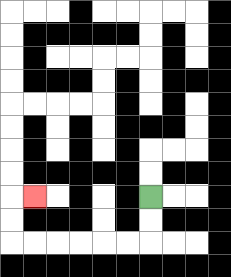{'start': '[6, 8]', 'end': '[1, 8]', 'path_directions': 'D,D,L,L,L,L,L,L,U,U,R', 'path_coordinates': '[[6, 8], [6, 9], [6, 10], [5, 10], [4, 10], [3, 10], [2, 10], [1, 10], [0, 10], [0, 9], [0, 8], [1, 8]]'}